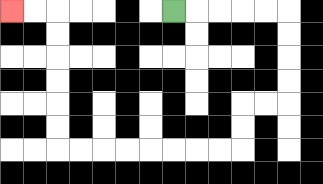{'start': '[7, 0]', 'end': '[0, 0]', 'path_directions': 'R,R,R,R,R,D,D,D,D,L,L,D,D,L,L,L,L,L,L,L,L,U,U,U,U,U,U,L,L', 'path_coordinates': '[[7, 0], [8, 0], [9, 0], [10, 0], [11, 0], [12, 0], [12, 1], [12, 2], [12, 3], [12, 4], [11, 4], [10, 4], [10, 5], [10, 6], [9, 6], [8, 6], [7, 6], [6, 6], [5, 6], [4, 6], [3, 6], [2, 6], [2, 5], [2, 4], [2, 3], [2, 2], [2, 1], [2, 0], [1, 0], [0, 0]]'}